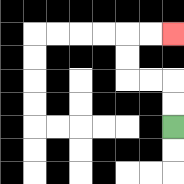{'start': '[7, 5]', 'end': '[7, 1]', 'path_directions': 'U,U,L,L,U,U,R,R', 'path_coordinates': '[[7, 5], [7, 4], [7, 3], [6, 3], [5, 3], [5, 2], [5, 1], [6, 1], [7, 1]]'}